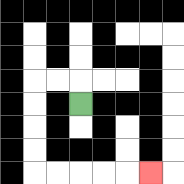{'start': '[3, 4]', 'end': '[6, 7]', 'path_directions': 'U,L,L,D,D,D,D,R,R,R,R,R', 'path_coordinates': '[[3, 4], [3, 3], [2, 3], [1, 3], [1, 4], [1, 5], [1, 6], [1, 7], [2, 7], [3, 7], [4, 7], [5, 7], [6, 7]]'}